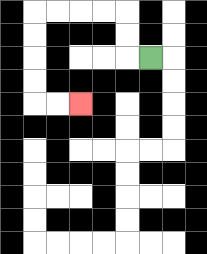{'start': '[6, 2]', 'end': '[3, 4]', 'path_directions': 'L,U,U,L,L,L,L,D,D,D,D,R,R', 'path_coordinates': '[[6, 2], [5, 2], [5, 1], [5, 0], [4, 0], [3, 0], [2, 0], [1, 0], [1, 1], [1, 2], [1, 3], [1, 4], [2, 4], [3, 4]]'}